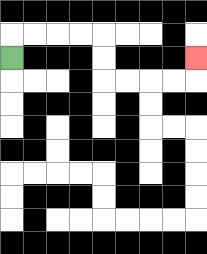{'start': '[0, 2]', 'end': '[8, 2]', 'path_directions': 'U,R,R,R,R,D,D,R,R,R,R,U', 'path_coordinates': '[[0, 2], [0, 1], [1, 1], [2, 1], [3, 1], [4, 1], [4, 2], [4, 3], [5, 3], [6, 3], [7, 3], [8, 3], [8, 2]]'}